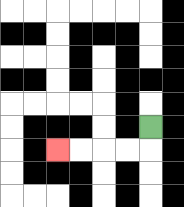{'start': '[6, 5]', 'end': '[2, 6]', 'path_directions': 'D,L,L,L,L', 'path_coordinates': '[[6, 5], [6, 6], [5, 6], [4, 6], [3, 6], [2, 6]]'}